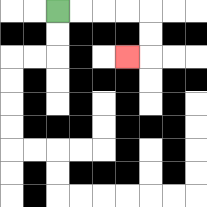{'start': '[2, 0]', 'end': '[5, 2]', 'path_directions': 'R,R,R,R,D,D,L', 'path_coordinates': '[[2, 0], [3, 0], [4, 0], [5, 0], [6, 0], [6, 1], [6, 2], [5, 2]]'}